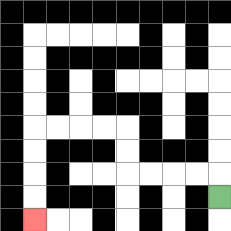{'start': '[9, 8]', 'end': '[1, 9]', 'path_directions': 'U,L,L,L,L,U,U,L,L,L,L,D,D,D,D', 'path_coordinates': '[[9, 8], [9, 7], [8, 7], [7, 7], [6, 7], [5, 7], [5, 6], [5, 5], [4, 5], [3, 5], [2, 5], [1, 5], [1, 6], [1, 7], [1, 8], [1, 9]]'}